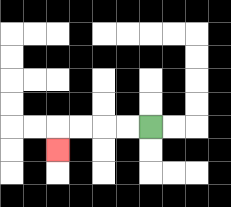{'start': '[6, 5]', 'end': '[2, 6]', 'path_directions': 'L,L,L,L,D', 'path_coordinates': '[[6, 5], [5, 5], [4, 5], [3, 5], [2, 5], [2, 6]]'}